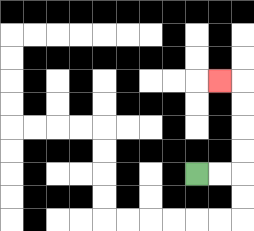{'start': '[8, 7]', 'end': '[9, 3]', 'path_directions': 'R,R,U,U,U,U,L', 'path_coordinates': '[[8, 7], [9, 7], [10, 7], [10, 6], [10, 5], [10, 4], [10, 3], [9, 3]]'}